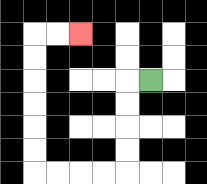{'start': '[6, 3]', 'end': '[3, 1]', 'path_directions': 'L,D,D,D,D,L,L,L,L,U,U,U,U,U,U,R,R', 'path_coordinates': '[[6, 3], [5, 3], [5, 4], [5, 5], [5, 6], [5, 7], [4, 7], [3, 7], [2, 7], [1, 7], [1, 6], [1, 5], [1, 4], [1, 3], [1, 2], [1, 1], [2, 1], [3, 1]]'}